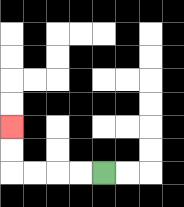{'start': '[4, 7]', 'end': '[0, 5]', 'path_directions': 'L,L,L,L,U,U', 'path_coordinates': '[[4, 7], [3, 7], [2, 7], [1, 7], [0, 7], [0, 6], [0, 5]]'}